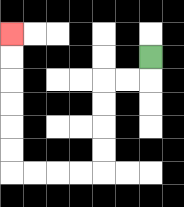{'start': '[6, 2]', 'end': '[0, 1]', 'path_directions': 'D,L,L,D,D,D,D,L,L,L,L,U,U,U,U,U,U', 'path_coordinates': '[[6, 2], [6, 3], [5, 3], [4, 3], [4, 4], [4, 5], [4, 6], [4, 7], [3, 7], [2, 7], [1, 7], [0, 7], [0, 6], [0, 5], [0, 4], [0, 3], [0, 2], [0, 1]]'}